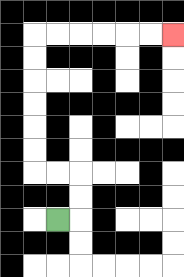{'start': '[2, 9]', 'end': '[7, 1]', 'path_directions': 'R,U,U,L,L,U,U,U,U,U,U,R,R,R,R,R,R', 'path_coordinates': '[[2, 9], [3, 9], [3, 8], [3, 7], [2, 7], [1, 7], [1, 6], [1, 5], [1, 4], [1, 3], [1, 2], [1, 1], [2, 1], [3, 1], [4, 1], [5, 1], [6, 1], [7, 1]]'}